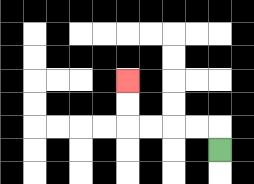{'start': '[9, 6]', 'end': '[5, 3]', 'path_directions': 'U,L,L,L,L,U,U', 'path_coordinates': '[[9, 6], [9, 5], [8, 5], [7, 5], [6, 5], [5, 5], [5, 4], [5, 3]]'}